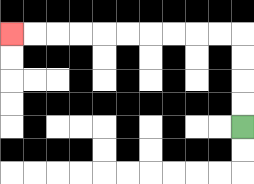{'start': '[10, 5]', 'end': '[0, 1]', 'path_directions': 'U,U,U,U,L,L,L,L,L,L,L,L,L,L', 'path_coordinates': '[[10, 5], [10, 4], [10, 3], [10, 2], [10, 1], [9, 1], [8, 1], [7, 1], [6, 1], [5, 1], [4, 1], [3, 1], [2, 1], [1, 1], [0, 1]]'}